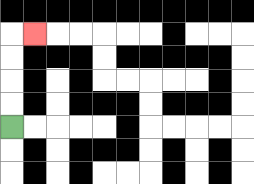{'start': '[0, 5]', 'end': '[1, 1]', 'path_directions': 'U,U,U,U,R', 'path_coordinates': '[[0, 5], [0, 4], [0, 3], [0, 2], [0, 1], [1, 1]]'}